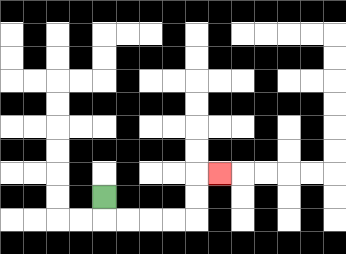{'start': '[4, 8]', 'end': '[9, 7]', 'path_directions': 'D,R,R,R,R,U,U,R', 'path_coordinates': '[[4, 8], [4, 9], [5, 9], [6, 9], [7, 9], [8, 9], [8, 8], [8, 7], [9, 7]]'}